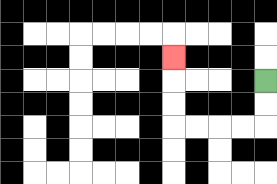{'start': '[11, 3]', 'end': '[7, 2]', 'path_directions': 'D,D,L,L,L,L,U,U,U', 'path_coordinates': '[[11, 3], [11, 4], [11, 5], [10, 5], [9, 5], [8, 5], [7, 5], [7, 4], [7, 3], [7, 2]]'}